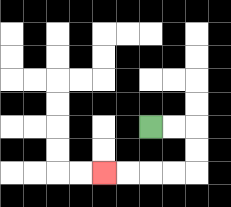{'start': '[6, 5]', 'end': '[4, 7]', 'path_directions': 'R,R,D,D,L,L,L,L', 'path_coordinates': '[[6, 5], [7, 5], [8, 5], [8, 6], [8, 7], [7, 7], [6, 7], [5, 7], [4, 7]]'}